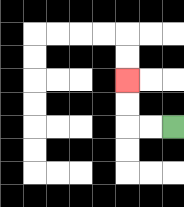{'start': '[7, 5]', 'end': '[5, 3]', 'path_directions': 'L,L,U,U', 'path_coordinates': '[[7, 5], [6, 5], [5, 5], [5, 4], [5, 3]]'}